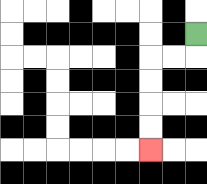{'start': '[8, 1]', 'end': '[6, 6]', 'path_directions': 'D,L,L,D,D,D,D', 'path_coordinates': '[[8, 1], [8, 2], [7, 2], [6, 2], [6, 3], [6, 4], [6, 5], [6, 6]]'}